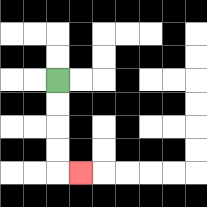{'start': '[2, 3]', 'end': '[3, 7]', 'path_directions': 'D,D,D,D,R', 'path_coordinates': '[[2, 3], [2, 4], [2, 5], [2, 6], [2, 7], [3, 7]]'}